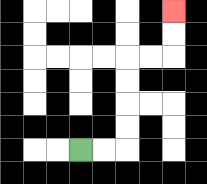{'start': '[3, 6]', 'end': '[7, 0]', 'path_directions': 'R,R,U,U,U,U,R,R,U,U', 'path_coordinates': '[[3, 6], [4, 6], [5, 6], [5, 5], [5, 4], [5, 3], [5, 2], [6, 2], [7, 2], [7, 1], [7, 0]]'}